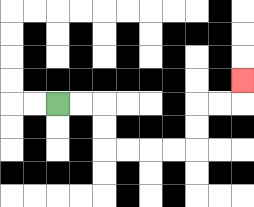{'start': '[2, 4]', 'end': '[10, 3]', 'path_directions': 'R,R,D,D,R,R,R,R,U,U,R,R,U', 'path_coordinates': '[[2, 4], [3, 4], [4, 4], [4, 5], [4, 6], [5, 6], [6, 6], [7, 6], [8, 6], [8, 5], [8, 4], [9, 4], [10, 4], [10, 3]]'}